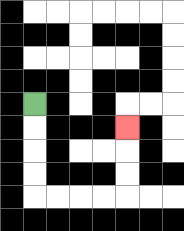{'start': '[1, 4]', 'end': '[5, 5]', 'path_directions': 'D,D,D,D,R,R,R,R,U,U,U', 'path_coordinates': '[[1, 4], [1, 5], [1, 6], [1, 7], [1, 8], [2, 8], [3, 8], [4, 8], [5, 8], [5, 7], [5, 6], [5, 5]]'}